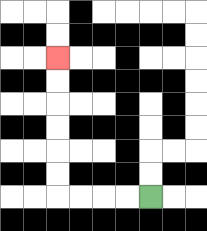{'start': '[6, 8]', 'end': '[2, 2]', 'path_directions': 'L,L,L,L,U,U,U,U,U,U', 'path_coordinates': '[[6, 8], [5, 8], [4, 8], [3, 8], [2, 8], [2, 7], [2, 6], [2, 5], [2, 4], [2, 3], [2, 2]]'}